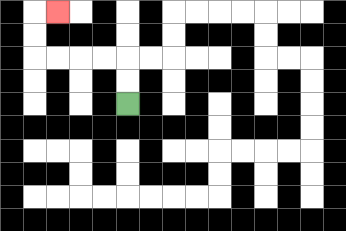{'start': '[5, 4]', 'end': '[2, 0]', 'path_directions': 'U,U,L,L,L,L,U,U,R', 'path_coordinates': '[[5, 4], [5, 3], [5, 2], [4, 2], [3, 2], [2, 2], [1, 2], [1, 1], [1, 0], [2, 0]]'}